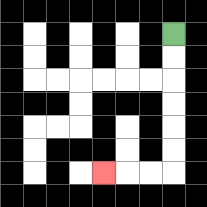{'start': '[7, 1]', 'end': '[4, 7]', 'path_directions': 'D,D,D,D,D,D,L,L,L', 'path_coordinates': '[[7, 1], [7, 2], [7, 3], [7, 4], [7, 5], [7, 6], [7, 7], [6, 7], [5, 7], [4, 7]]'}